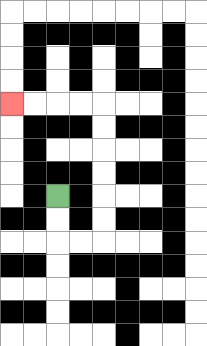{'start': '[2, 8]', 'end': '[0, 4]', 'path_directions': 'D,D,R,R,U,U,U,U,U,U,L,L,L,L', 'path_coordinates': '[[2, 8], [2, 9], [2, 10], [3, 10], [4, 10], [4, 9], [4, 8], [4, 7], [4, 6], [4, 5], [4, 4], [3, 4], [2, 4], [1, 4], [0, 4]]'}